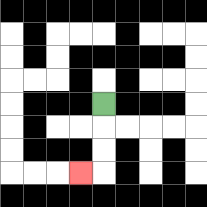{'start': '[4, 4]', 'end': '[3, 7]', 'path_directions': 'D,D,D,L', 'path_coordinates': '[[4, 4], [4, 5], [4, 6], [4, 7], [3, 7]]'}